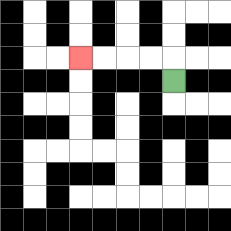{'start': '[7, 3]', 'end': '[3, 2]', 'path_directions': 'U,L,L,L,L', 'path_coordinates': '[[7, 3], [7, 2], [6, 2], [5, 2], [4, 2], [3, 2]]'}